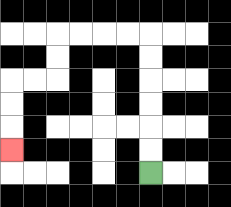{'start': '[6, 7]', 'end': '[0, 6]', 'path_directions': 'U,U,U,U,U,U,L,L,L,L,D,D,L,L,D,D,D', 'path_coordinates': '[[6, 7], [6, 6], [6, 5], [6, 4], [6, 3], [6, 2], [6, 1], [5, 1], [4, 1], [3, 1], [2, 1], [2, 2], [2, 3], [1, 3], [0, 3], [0, 4], [0, 5], [0, 6]]'}